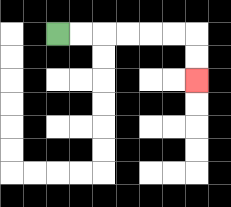{'start': '[2, 1]', 'end': '[8, 3]', 'path_directions': 'R,R,R,R,R,R,D,D', 'path_coordinates': '[[2, 1], [3, 1], [4, 1], [5, 1], [6, 1], [7, 1], [8, 1], [8, 2], [8, 3]]'}